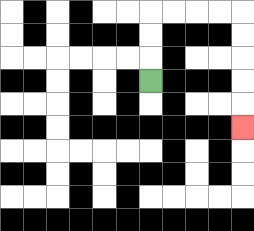{'start': '[6, 3]', 'end': '[10, 5]', 'path_directions': 'U,U,U,R,R,R,R,D,D,D,D,D', 'path_coordinates': '[[6, 3], [6, 2], [6, 1], [6, 0], [7, 0], [8, 0], [9, 0], [10, 0], [10, 1], [10, 2], [10, 3], [10, 4], [10, 5]]'}